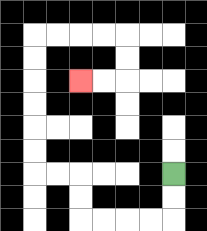{'start': '[7, 7]', 'end': '[3, 3]', 'path_directions': 'D,D,L,L,L,L,U,U,L,L,U,U,U,U,U,U,R,R,R,R,D,D,L,L', 'path_coordinates': '[[7, 7], [7, 8], [7, 9], [6, 9], [5, 9], [4, 9], [3, 9], [3, 8], [3, 7], [2, 7], [1, 7], [1, 6], [1, 5], [1, 4], [1, 3], [1, 2], [1, 1], [2, 1], [3, 1], [4, 1], [5, 1], [5, 2], [5, 3], [4, 3], [3, 3]]'}